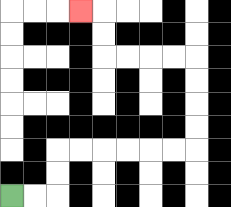{'start': '[0, 8]', 'end': '[3, 0]', 'path_directions': 'R,R,U,U,R,R,R,R,R,R,U,U,U,U,L,L,L,L,U,U,L', 'path_coordinates': '[[0, 8], [1, 8], [2, 8], [2, 7], [2, 6], [3, 6], [4, 6], [5, 6], [6, 6], [7, 6], [8, 6], [8, 5], [8, 4], [8, 3], [8, 2], [7, 2], [6, 2], [5, 2], [4, 2], [4, 1], [4, 0], [3, 0]]'}